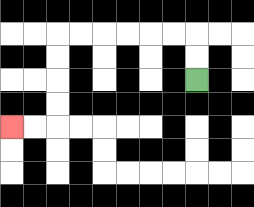{'start': '[8, 3]', 'end': '[0, 5]', 'path_directions': 'U,U,L,L,L,L,L,L,D,D,D,D,L,L', 'path_coordinates': '[[8, 3], [8, 2], [8, 1], [7, 1], [6, 1], [5, 1], [4, 1], [3, 1], [2, 1], [2, 2], [2, 3], [2, 4], [2, 5], [1, 5], [0, 5]]'}